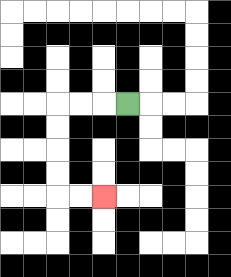{'start': '[5, 4]', 'end': '[4, 8]', 'path_directions': 'L,L,L,D,D,D,D,R,R', 'path_coordinates': '[[5, 4], [4, 4], [3, 4], [2, 4], [2, 5], [2, 6], [2, 7], [2, 8], [3, 8], [4, 8]]'}